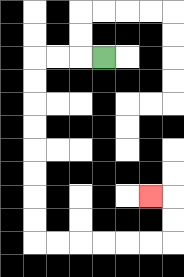{'start': '[4, 2]', 'end': '[6, 8]', 'path_directions': 'L,L,L,D,D,D,D,D,D,D,D,R,R,R,R,R,R,U,U,L', 'path_coordinates': '[[4, 2], [3, 2], [2, 2], [1, 2], [1, 3], [1, 4], [1, 5], [1, 6], [1, 7], [1, 8], [1, 9], [1, 10], [2, 10], [3, 10], [4, 10], [5, 10], [6, 10], [7, 10], [7, 9], [7, 8], [6, 8]]'}